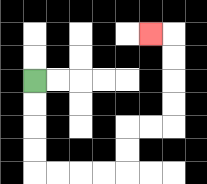{'start': '[1, 3]', 'end': '[6, 1]', 'path_directions': 'D,D,D,D,R,R,R,R,U,U,R,R,U,U,U,U,L', 'path_coordinates': '[[1, 3], [1, 4], [1, 5], [1, 6], [1, 7], [2, 7], [3, 7], [4, 7], [5, 7], [5, 6], [5, 5], [6, 5], [7, 5], [7, 4], [7, 3], [7, 2], [7, 1], [6, 1]]'}